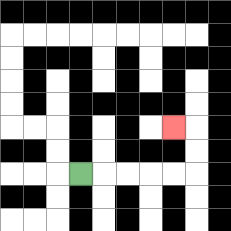{'start': '[3, 7]', 'end': '[7, 5]', 'path_directions': 'R,R,R,R,R,U,U,L', 'path_coordinates': '[[3, 7], [4, 7], [5, 7], [6, 7], [7, 7], [8, 7], [8, 6], [8, 5], [7, 5]]'}